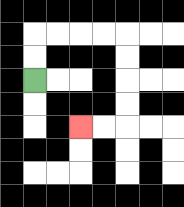{'start': '[1, 3]', 'end': '[3, 5]', 'path_directions': 'U,U,R,R,R,R,D,D,D,D,L,L', 'path_coordinates': '[[1, 3], [1, 2], [1, 1], [2, 1], [3, 1], [4, 1], [5, 1], [5, 2], [5, 3], [5, 4], [5, 5], [4, 5], [3, 5]]'}